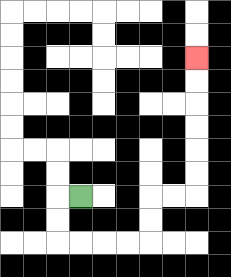{'start': '[3, 8]', 'end': '[8, 2]', 'path_directions': 'L,D,D,R,R,R,R,U,U,R,R,U,U,U,U,U,U', 'path_coordinates': '[[3, 8], [2, 8], [2, 9], [2, 10], [3, 10], [4, 10], [5, 10], [6, 10], [6, 9], [6, 8], [7, 8], [8, 8], [8, 7], [8, 6], [8, 5], [8, 4], [8, 3], [8, 2]]'}